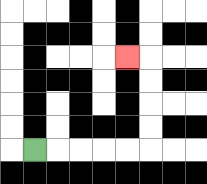{'start': '[1, 6]', 'end': '[5, 2]', 'path_directions': 'R,R,R,R,R,U,U,U,U,L', 'path_coordinates': '[[1, 6], [2, 6], [3, 6], [4, 6], [5, 6], [6, 6], [6, 5], [6, 4], [6, 3], [6, 2], [5, 2]]'}